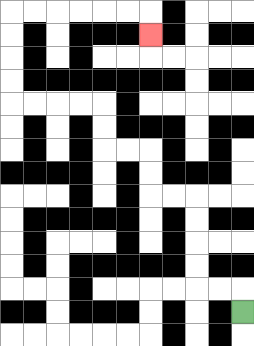{'start': '[10, 13]', 'end': '[6, 1]', 'path_directions': 'U,L,L,U,U,U,U,L,L,U,U,L,L,U,U,L,L,L,L,U,U,U,U,R,R,R,R,R,R,D', 'path_coordinates': '[[10, 13], [10, 12], [9, 12], [8, 12], [8, 11], [8, 10], [8, 9], [8, 8], [7, 8], [6, 8], [6, 7], [6, 6], [5, 6], [4, 6], [4, 5], [4, 4], [3, 4], [2, 4], [1, 4], [0, 4], [0, 3], [0, 2], [0, 1], [0, 0], [1, 0], [2, 0], [3, 0], [4, 0], [5, 0], [6, 0], [6, 1]]'}